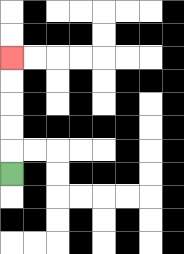{'start': '[0, 7]', 'end': '[0, 2]', 'path_directions': 'U,U,U,U,U', 'path_coordinates': '[[0, 7], [0, 6], [0, 5], [0, 4], [0, 3], [0, 2]]'}